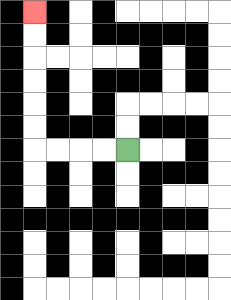{'start': '[5, 6]', 'end': '[1, 0]', 'path_directions': 'L,L,L,L,U,U,U,U,U,U', 'path_coordinates': '[[5, 6], [4, 6], [3, 6], [2, 6], [1, 6], [1, 5], [1, 4], [1, 3], [1, 2], [1, 1], [1, 0]]'}